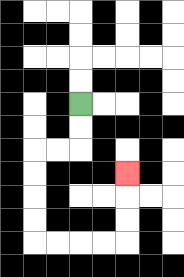{'start': '[3, 4]', 'end': '[5, 7]', 'path_directions': 'D,D,L,L,D,D,D,D,R,R,R,R,U,U,U', 'path_coordinates': '[[3, 4], [3, 5], [3, 6], [2, 6], [1, 6], [1, 7], [1, 8], [1, 9], [1, 10], [2, 10], [3, 10], [4, 10], [5, 10], [5, 9], [5, 8], [5, 7]]'}